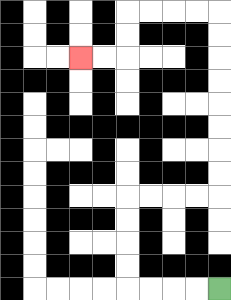{'start': '[9, 12]', 'end': '[3, 2]', 'path_directions': 'L,L,L,L,U,U,U,U,R,R,R,R,U,U,U,U,U,U,U,U,L,L,L,L,D,D,L,L', 'path_coordinates': '[[9, 12], [8, 12], [7, 12], [6, 12], [5, 12], [5, 11], [5, 10], [5, 9], [5, 8], [6, 8], [7, 8], [8, 8], [9, 8], [9, 7], [9, 6], [9, 5], [9, 4], [9, 3], [9, 2], [9, 1], [9, 0], [8, 0], [7, 0], [6, 0], [5, 0], [5, 1], [5, 2], [4, 2], [3, 2]]'}